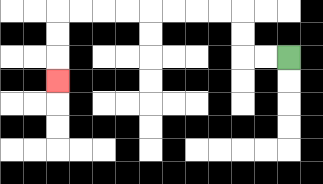{'start': '[12, 2]', 'end': '[2, 3]', 'path_directions': 'L,L,U,U,L,L,L,L,L,L,L,L,D,D,D', 'path_coordinates': '[[12, 2], [11, 2], [10, 2], [10, 1], [10, 0], [9, 0], [8, 0], [7, 0], [6, 0], [5, 0], [4, 0], [3, 0], [2, 0], [2, 1], [2, 2], [2, 3]]'}